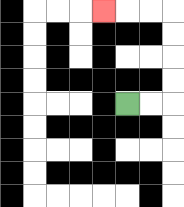{'start': '[5, 4]', 'end': '[4, 0]', 'path_directions': 'R,R,U,U,U,U,L,L,L', 'path_coordinates': '[[5, 4], [6, 4], [7, 4], [7, 3], [7, 2], [7, 1], [7, 0], [6, 0], [5, 0], [4, 0]]'}